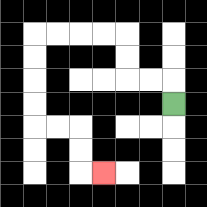{'start': '[7, 4]', 'end': '[4, 7]', 'path_directions': 'U,L,L,U,U,L,L,L,L,D,D,D,D,R,R,D,D,R', 'path_coordinates': '[[7, 4], [7, 3], [6, 3], [5, 3], [5, 2], [5, 1], [4, 1], [3, 1], [2, 1], [1, 1], [1, 2], [1, 3], [1, 4], [1, 5], [2, 5], [3, 5], [3, 6], [3, 7], [4, 7]]'}